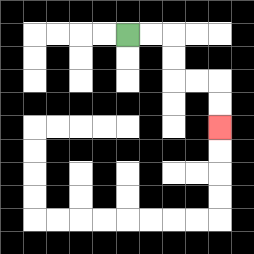{'start': '[5, 1]', 'end': '[9, 5]', 'path_directions': 'R,R,D,D,R,R,D,D', 'path_coordinates': '[[5, 1], [6, 1], [7, 1], [7, 2], [7, 3], [8, 3], [9, 3], [9, 4], [9, 5]]'}